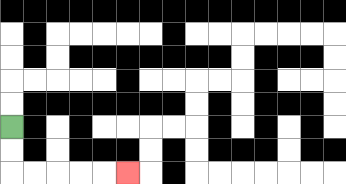{'start': '[0, 5]', 'end': '[5, 7]', 'path_directions': 'D,D,R,R,R,R,R', 'path_coordinates': '[[0, 5], [0, 6], [0, 7], [1, 7], [2, 7], [3, 7], [4, 7], [5, 7]]'}